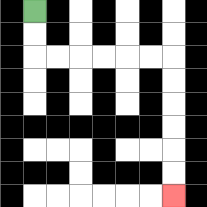{'start': '[1, 0]', 'end': '[7, 8]', 'path_directions': 'D,D,R,R,R,R,R,R,D,D,D,D,D,D', 'path_coordinates': '[[1, 0], [1, 1], [1, 2], [2, 2], [3, 2], [4, 2], [5, 2], [6, 2], [7, 2], [7, 3], [7, 4], [7, 5], [7, 6], [7, 7], [7, 8]]'}